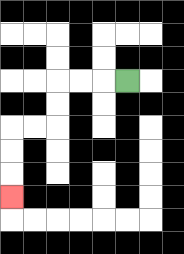{'start': '[5, 3]', 'end': '[0, 8]', 'path_directions': 'L,L,L,D,D,L,L,D,D,D', 'path_coordinates': '[[5, 3], [4, 3], [3, 3], [2, 3], [2, 4], [2, 5], [1, 5], [0, 5], [0, 6], [0, 7], [0, 8]]'}